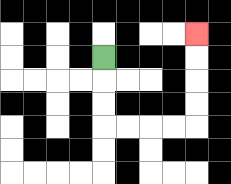{'start': '[4, 2]', 'end': '[8, 1]', 'path_directions': 'D,D,D,R,R,R,R,U,U,U,U', 'path_coordinates': '[[4, 2], [4, 3], [4, 4], [4, 5], [5, 5], [6, 5], [7, 5], [8, 5], [8, 4], [8, 3], [8, 2], [8, 1]]'}